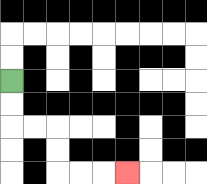{'start': '[0, 3]', 'end': '[5, 7]', 'path_directions': 'D,D,R,R,D,D,R,R,R', 'path_coordinates': '[[0, 3], [0, 4], [0, 5], [1, 5], [2, 5], [2, 6], [2, 7], [3, 7], [4, 7], [5, 7]]'}